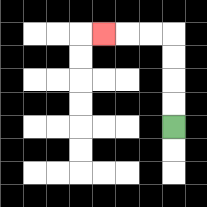{'start': '[7, 5]', 'end': '[4, 1]', 'path_directions': 'U,U,U,U,L,L,L', 'path_coordinates': '[[7, 5], [7, 4], [7, 3], [7, 2], [7, 1], [6, 1], [5, 1], [4, 1]]'}